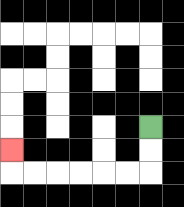{'start': '[6, 5]', 'end': '[0, 6]', 'path_directions': 'D,D,L,L,L,L,L,L,U', 'path_coordinates': '[[6, 5], [6, 6], [6, 7], [5, 7], [4, 7], [3, 7], [2, 7], [1, 7], [0, 7], [0, 6]]'}